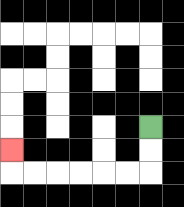{'start': '[6, 5]', 'end': '[0, 6]', 'path_directions': 'D,D,L,L,L,L,L,L,U', 'path_coordinates': '[[6, 5], [6, 6], [6, 7], [5, 7], [4, 7], [3, 7], [2, 7], [1, 7], [0, 7], [0, 6]]'}